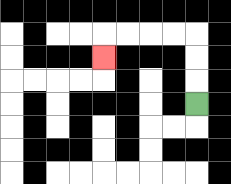{'start': '[8, 4]', 'end': '[4, 2]', 'path_directions': 'U,U,U,L,L,L,L,D', 'path_coordinates': '[[8, 4], [8, 3], [8, 2], [8, 1], [7, 1], [6, 1], [5, 1], [4, 1], [4, 2]]'}